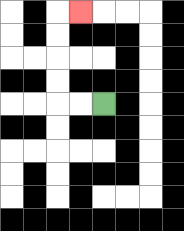{'start': '[4, 4]', 'end': '[3, 0]', 'path_directions': 'L,L,U,U,U,U,R', 'path_coordinates': '[[4, 4], [3, 4], [2, 4], [2, 3], [2, 2], [2, 1], [2, 0], [3, 0]]'}